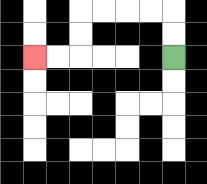{'start': '[7, 2]', 'end': '[1, 2]', 'path_directions': 'U,U,L,L,L,L,D,D,L,L', 'path_coordinates': '[[7, 2], [7, 1], [7, 0], [6, 0], [5, 0], [4, 0], [3, 0], [3, 1], [3, 2], [2, 2], [1, 2]]'}